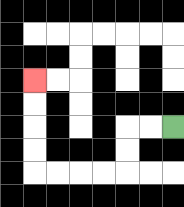{'start': '[7, 5]', 'end': '[1, 3]', 'path_directions': 'L,L,D,D,L,L,L,L,U,U,U,U', 'path_coordinates': '[[7, 5], [6, 5], [5, 5], [5, 6], [5, 7], [4, 7], [3, 7], [2, 7], [1, 7], [1, 6], [1, 5], [1, 4], [1, 3]]'}